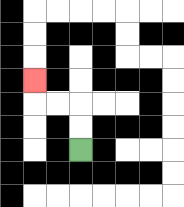{'start': '[3, 6]', 'end': '[1, 3]', 'path_directions': 'U,U,L,L,U', 'path_coordinates': '[[3, 6], [3, 5], [3, 4], [2, 4], [1, 4], [1, 3]]'}